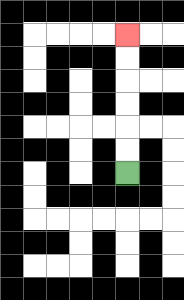{'start': '[5, 7]', 'end': '[5, 1]', 'path_directions': 'U,U,U,U,U,U', 'path_coordinates': '[[5, 7], [5, 6], [5, 5], [5, 4], [5, 3], [5, 2], [5, 1]]'}